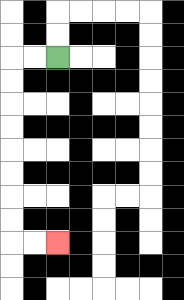{'start': '[2, 2]', 'end': '[2, 10]', 'path_directions': 'L,L,D,D,D,D,D,D,D,D,R,R', 'path_coordinates': '[[2, 2], [1, 2], [0, 2], [0, 3], [0, 4], [0, 5], [0, 6], [0, 7], [0, 8], [0, 9], [0, 10], [1, 10], [2, 10]]'}